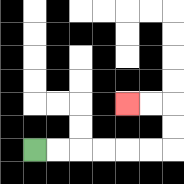{'start': '[1, 6]', 'end': '[5, 4]', 'path_directions': 'R,R,R,R,R,R,U,U,L,L', 'path_coordinates': '[[1, 6], [2, 6], [3, 6], [4, 6], [5, 6], [6, 6], [7, 6], [7, 5], [7, 4], [6, 4], [5, 4]]'}